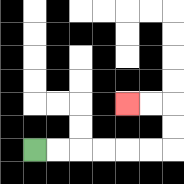{'start': '[1, 6]', 'end': '[5, 4]', 'path_directions': 'R,R,R,R,R,R,U,U,L,L', 'path_coordinates': '[[1, 6], [2, 6], [3, 6], [4, 6], [5, 6], [6, 6], [7, 6], [7, 5], [7, 4], [6, 4], [5, 4]]'}